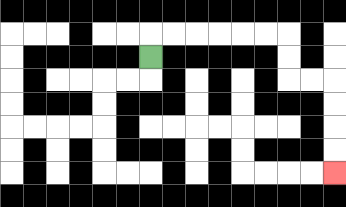{'start': '[6, 2]', 'end': '[14, 7]', 'path_directions': 'U,R,R,R,R,R,R,D,D,R,R,D,D,D,D', 'path_coordinates': '[[6, 2], [6, 1], [7, 1], [8, 1], [9, 1], [10, 1], [11, 1], [12, 1], [12, 2], [12, 3], [13, 3], [14, 3], [14, 4], [14, 5], [14, 6], [14, 7]]'}